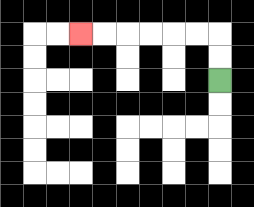{'start': '[9, 3]', 'end': '[3, 1]', 'path_directions': 'U,U,L,L,L,L,L,L', 'path_coordinates': '[[9, 3], [9, 2], [9, 1], [8, 1], [7, 1], [6, 1], [5, 1], [4, 1], [3, 1]]'}